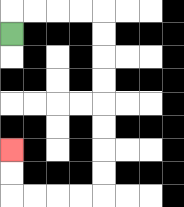{'start': '[0, 1]', 'end': '[0, 6]', 'path_directions': 'U,R,R,R,R,D,D,D,D,D,D,D,D,L,L,L,L,U,U', 'path_coordinates': '[[0, 1], [0, 0], [1, 0], [2, 0], [3, 0], [4, 0], [4, 1], [4, 2], [4, 3], [4, 4], [4, 5], [4, 6], [4, 7], [4, 8], [3, 8], [2, 8], [1, 8], [0, 8], [0, 7], [0, 6]]'}